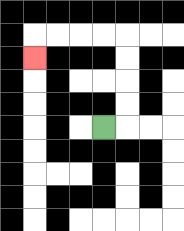{'start': '[4, 5]', 'end': '[1, 2]', 'path_directions': 'R,U,U,U,U,L,L,L,L,D', 'path_coordinates': '[[4, 5], [5, 5], [5, 4], [5, 3], [5, 2], [5, 1], [4, 1], [3, 1], [2, 1], [1, 1], [1, 2]]'}